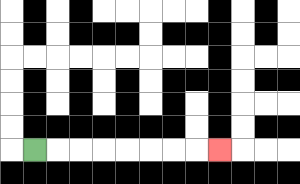{'start': '[1, 6]', 'end': '[9, 6]', 'path_directions': 'R,R,R,R,R,R,R,R', 'path_coordinates': '[[1, 6], [2, 6], [3, 6], [4, 6], [5, 6], [6, 6], [7, 6], [8, 6], [9, 6]]'}